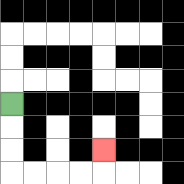{'start': '[0, 4]', 'end': '[4, 6]', 'path_directions': 'D,D,D,R,R,R,R,U', 'path_coordinates': '[[0, 4], [0, 5], [0, 6], [0, 7], [1, 7], [2, 7], [3, 7], [4, 7], [4, 6]]'}